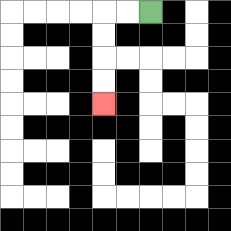{'start': '[6, 0]', 'end': '[4, 4]', 'path_directions': 'L,L,D,D,D,D', 'path_coordinates': '[[6, 0], [5, 0], [4, 0], [4, 1], [4, 2], [4, 3], [4, 4]]'}